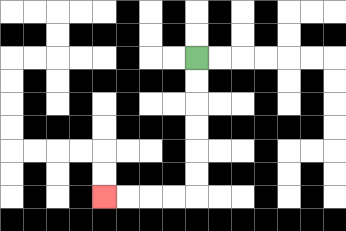{'start': '[8, 2]', 'end': '[4, 8]', 'path_directions': 'D,D,D,D,D,D,L,L,L,L', 'path_coordinates': '[[8, 2], [8, 3], [8, 4], [8, 5], [8, 6], [8, 7], [8, 8], [7, 8], [6, 8], [5, 8], [4, 8]]'}